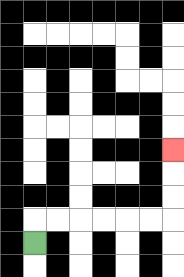{'start': '[1, 10]', 'end': '[7, 6]', 'path_directions': 'U,R,R,R,R,R,R,U,U,U', 'path_coordinates': '[[1, 10], [1, 9], [2, 9], [3, 9], [4, 9], [5, 9], [6, 9], [7, 9], [7, 8], [7, 7], [7, 6]]'}